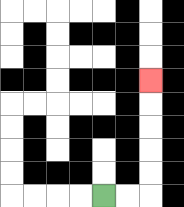{'start': '[4, 8]', 'end': '[6, 3]', 'path_directions': 'R,R,U,U,U,U,U', 'path_coordinates': '[[4, 8], [5, 8], [6, 8], [6, 7], [6, 6], [6, 5], [6, 4], [6, 3]]'}